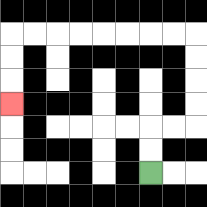{'start': '[6, 7]', 'end': '[0, 4]', 'path_directions': 'U,U,R,R,U,U,U,U,L,L,L,L,L,L,L,L,D,D,D', 'path_coordinates': '[[6, 7], [6, 6], [6, 5], [7, 5], [8, 5], [8, 4], [8, 3], [8, 2], [8, 1], [7, 1], [6, 1], [5, 1], [4, 1], [3, 1], [2, 1], [1, 1], [0, 1], [0, 2], [0, 3], [0, 4]]'}